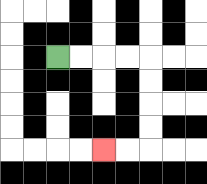{'start': '[2, 2]', 'end': '[4, 6]', 'path_directions': 'R,R,R,R,D,D,D,D,L,L', 'path_coordinates': '[[2, 2], [3, 2], [4, 2], [5, 2], [6, 2], [6, 3], [6, 4], [6, 5], [6, 6], [5, 6], [4, 6]]'}